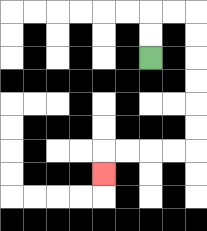{'start': '[6, 2]', 'end': '[4, 7]', 'path_directions': 'U,U,R,R,D,D,D,D,D,D,L,L,L,L,D', 'path_coordinates': '[[6, 2], [6, 1], [6, 0], [7, 0], [8, 0], [8, 1], [8, 2], [8, 3], [8, 4], [8, 5], [8, 6], [7, 6], [6, 6], [5, 6], [4, 6], [4, 7]]'}